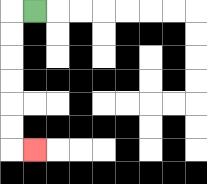{'start': '[1, 0]', 'end': '[1, 6]', 'path_directions': 'L,D,D,D,D,D,D,R', 'path_coordinates': '[[1, 0], [0, 0], [0, 1], [0, 2], [0, 3], [0, 4], [0, 5], [0, 6], [1, 6]]'}